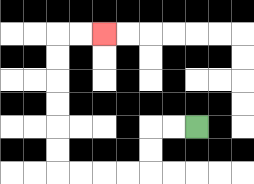{'start': '[8, 5]', 'end': '[4, 1]', 'path_directions': 'L,L,D,D,L,L,L,L,U,U,U,U,U,U,R,R', 'path_coordinates': '[[8, 5], [7, 5], [6, 5], [6, 6], [6, 7], [5, 7], [4, 7], [3, 7], [2, 7], [2, 6], [2, 5], [2, 4], [2, 3], [2, 2], [2, 1], [3, 1], [4, 1]]'}